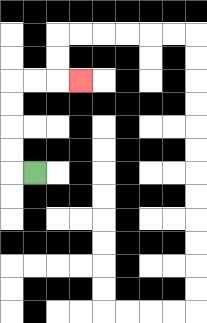{'start': '[1, 7]', 'end': '[3, 3]', 'path_directions': 'L,U,U,U,U,R,R,R', 'path_coordinates': '[[1, 7], [0, 7], [0, 6], [0, 5], [0, 4], [0, 3], [1, 3], [2, 3], [3, 3]]'}